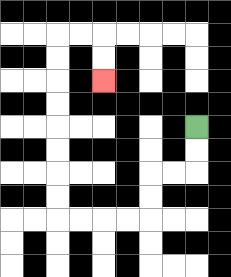{'start': '[8, 5]', 'end': '[4, 3]', 'path_directions': 'D,D,L,L,D,D,L,L,L,L,U,U,U,U,U,U,U,U,R,R,D,D', 'path_coordinates': '[[8, 5], [8, 6], [8, 7], [7, 7], [6, 7], [6, 8], [6, 9], [5, 9], [4, 9], [3, 9], [2, 9], [2, 8], [2, 7], [2, 6], [2, 5], [2, 4], [2, 3], [2, 2], [2, 1], [3, 1], [4, 1], [4, 2], [4, 3]]'}